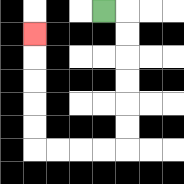{'start': '[4, 0]', 'end': '[1, 1]', 'path_directions': 'R,D,D,D,D,D,D,L,L,L,L,U,U,U,U,U', 'path_coordinates': '[[4, 0], [5, 0], [5, 1], [5, 2], [5, 3], [5, 4], [5, 5], [5, 6], [4, 6], [3, 6], [2, 6], [1, 6], [1, 5], [1, 4], [1, 3], [1, 2], [1, 1]]'}